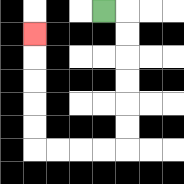{'start': '[4, 0]', 'end': '[1, 1]', 'path_directions': 'R,D,D,D,D,D,D,L,L,L,L,U,U,U,U,U', 'path_coordinates': '[[4, 0], [5, 0], [5, 1], [5, 2], [5, 3], [5, 4], [5, 5], [5, 6], [4, 6], [3, 6], [2, 6], [1, 6], [1, 5], [1, 4], [1, 3], [1, 2], [1, 1]]'}